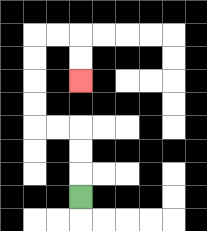{'start': '[3, 8]', 'end': '[3, 3]', 'path_directions': 'U,U,U,L,L,U,U,U,U,R,R,D,D', 'path_coordinates': '[[3, 8], [3, 7], [3, 6], [3, 5], [2, 5], [1, 5], [1, 4], [1, 3], [1, 2], [1, 1], [2, 1], [3, 1], [3, 2], [3, 3]]'}